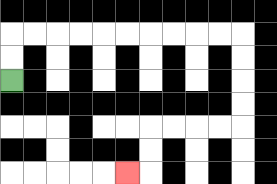{'start': '[0, 3]', 'end': '[5, 7]', 'path_directions': 'U,U,R,R,R,R,R,R,R,R,R,R,D,D,D,D,L,L,L,L,D,D,L', 'path_coordinates': '[[0, 3], [0, 2], [0, 1], [1, 1], [2, 1], [3, 1], [4, 1], [5, 1], [6, 1], [7, 1], [8, 1], [9, 1], [10, 1], [10, 2], [10, 3], [10, 4], [10, 5], [9, 5], [8, 5], [7, 5], [6, 5], [6, 6], [6, 7], [5, 7]]'}